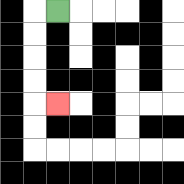{'start': '[2, 0]', 'end': '[2, 4]', 'path_directions': 'L,D,D,D,D,R', 'path_coordinates': '[[2, 0], [1, 0], [1, 1], [1, 2], [1, 3], [1, 4], [2, 4]]'}